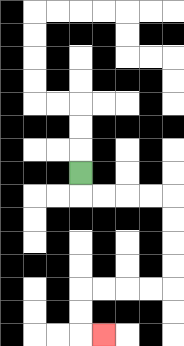{'start': '[3, 7]', 'end': '[4, 14]', 'path_directions': 'D,R,R,R,R,D,D,D,D,L,L,L,L,D,D,R', 'path_coordinates': '[[3, 7], [3, 8], [4, 8], [5, 8], [6, 8], [7, 8], [7, 9], [7, 10], [7, 11], [7, 12], [6, 12], [5, 12], [4, 12], [3, 12], [3, 13], [3, 14], [4, 14]]'}